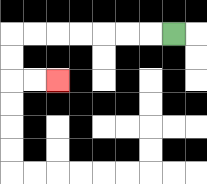{'start': '[7, 1]', 'end': '[2, 3]', 'path_directions': 'L,L,L,L,L,L,L,D,D,R,R', 'path_coordinates': '[[7, 1], [6, 1], [5, 1], [4, 1], [3, 1], [2, 1], [1, 1], [0, 1], [0, 2], [0, 3], [1, 3], [2, 3]]'}